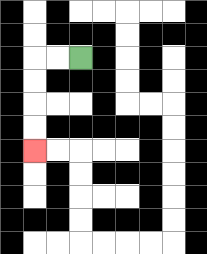{'start': '[3, 2]', 'end': '[1, 6]', 'path_directions': 'L,L,D,D,D,D', 'path_coordinates': '[[3, 2], [2, 2], [1, 2], [1, 3], [1, 4], [1, 5], [1, 6]]'}